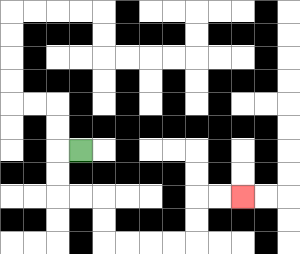{'start': '[3, 6]', 'end': '[10, 8]', 'path_directions': 'L,D,D,R,R,D,D,R,R,R,R,U,U,R,R', 'path_coordinates': '[[3, 6], [2, 6], [2, 7], [2, 8], [3, 8], [4, 8], [4, 9], [4, 10], [5, 10], [6, 10], [7, 10], [8, 10], [8, 9], [8, 8], [9, 8], [10, 8]]'}